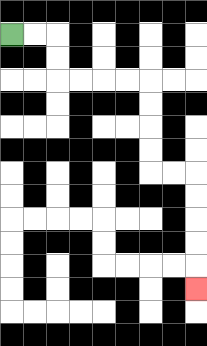{'start': '[0, 1]', 'end': '[8, 12]', 'path_directions': 'R,R,D,D,R,R,R,R,D,D,D,D,R,R,D,D,D,D,D', 'path_coordinates': '[[0, 1], [1, 1], [2, 1], [2, 2], [2, 3], [3, 3], [4, 3], [5, 3], [6, 3], [6, 4], [6, 5], [6, 6], [6, 7], [7, 7], [8, 7], [8, 8], [8, 9], [8, 10], [8, 11], [8, 12]]'}